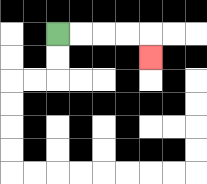{'start': '[2, 1]', 'end': '[6, 2]', 'path_directions': 'R,R,R,R,D', 'path_coordinates': '[[2, 1], [3, 1], [4, 1], [5, 1], [6, 1], [6, 2]]'}